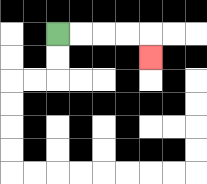{'start': '[2, 1]', 'end': '[6, 2]', 'path_directions': 'R,R,R,R,D', 'path_coordinates': '[[2, 1], [3, 1], [4, 1], [5, 1], [6, 1], [6, 2]]'}